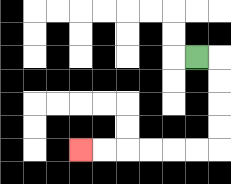{'start': '[8, 2]', 'end': '[3, 6]', 'path_directions': 'R,D,D,D,D,L,L,L,L,L,L', 'path_coordinates': '[[8, 2], [9, 2], [9, 3], [9, 4], [9, 5], [9, 6], [8, 6], [7, 6], [6, 6], [5, 6], [4, 6], [3, 6]]'}